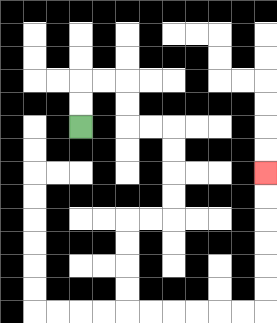{'start': '[3, 5]', 'end': '[11, 7]', 'path_directions': 'U,U,R,R,D,D,R,R,D,D,D,D,L,L,D,D,D,D,R,R,R,R,R,R,U,U,U,U,U,U', 'path_coordinates': '[[3, 5], [3, 4], [3, 3], [4, 3], [5, 3], [5, 4], [5, 5], [6, 5], [7, 5], [7, 6], [7, 7], [7, 8], [7, 9], [6, 9], [5, 9], [5, 10], [5, 11], [5, 12], [5, 13], [6, 13], [7, 13], [8, 13], [9, 13], [10, 13], [11, 13], [11, 12], [11, 11], [11, 10], [11, 9], [11, 8], [11, 7]]'}